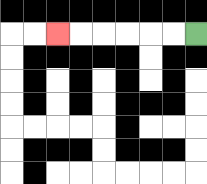{'start': '[8, 1]', 'end': '[2, 1]', 'path_directions': 'L,L,L,L,L,L', 'path_coordinates': '[[8, 1], [7, 1], [6, 1], [5, 1], [4, 1], [3, 1], [2, 1]]'}